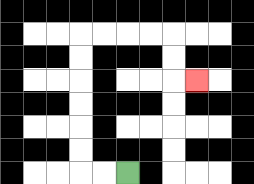{'start': '[5, 7]', 'end': '[8, 3]', 'path_directions': 'L,L,U,U,U,U,U,U,R,R,R,R,D,D,R', 'path_coordinates': '[[5, 7], [4, 7], [3, 7], [3, 6], [3, 5], [3, 4], [3, 3], [3, 2], [3, 1], [4, 1], [5, 1], [6, 1], [7, 1], [7, 2], [7, 3], [8, 3]]'}